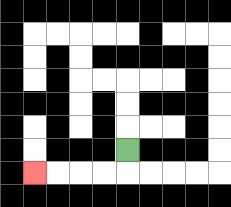{'start': '[5, 6]', 'end': '[1, 7]', 'path_directions': 'D,L,L,L,L', 'path_coordinates': '[[5, 6], [5, 7], [4, 7], [3, 7], [2, 7], [1, 7]]'}